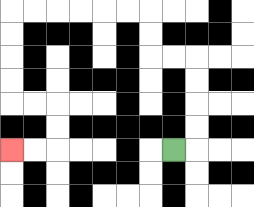{'start': '[7, 6]', 'end': '[0, 6]', 'path_directions': 'R,U,U,U,U,L,L,U,U,L,L,L,L,L,L,D,D,D,D,R,R,D,D,L,L', 'path_coordinates': '[[7, 6], [8, 6], [8, 5], [8, 4], [8, 3], [8, 2], [7, 2], [6, 2], [6, 1], [6, 0], [5, 0], [4, 0], [3, 0], [2, 0], [1, 0], [0, 0], [0, 1], [0, 2], [0, 3], [0, 4], [1, 4], [2, 4], [2, 5], [2, 6], [1, 6], [0, 6]]'}